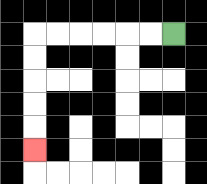{'start': '[7, 1]', 'end': '[1, 6]', 'path_directions': 'L,L,L,L,L,L,D,D,D,D,D', 'path_coordinates': '[[7, 1], [6, 1], [5, 1], [4, 1], [3, 1], [2, 1], [1, 1], [1, 2], [1, 3], [1, 4], [1, 5], [1, 6]]'}